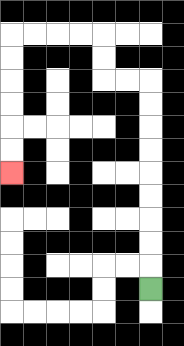{'start': '[6, 12]', 'end': '[0, 7]', 'path_directions': 'U,U,U,U,U,U,U,U,U,L,L,U,U,L,L,L,L,D,D,D,D,D,D', 'path_coordinates': '[[6, 12], [6, 11], [6, 10], [6, 9], [6, 8], [6, 7], [6, 6], [6, 5], [6, 4], [6, 3], [5, 3], [4, 3], [4, 2], [4, 1], [3, 1], [2, 1], [1, 1], [0, 1], [0, 2], [0, 3], [0, 4], [0, 5], [0, 6], [0, 7]]'}